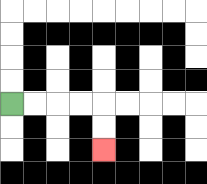{'start': '[0, 4]', 'end': '[4, 6]', 'path_directions': 'R,R,R,R,D,D', 'path_coordinates': '[[0, 4], [1, 4], [2, 4], [3, 4], [4, 4], [4, 5], [4, 6]]'}